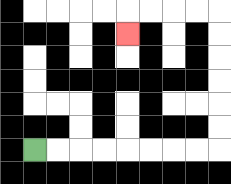{'start': '[1, 6]', 'end': '[5, 1]', 'path_directions': 'R,R,R,R,R,R,R,R,U,U,U,U,U,U,L,L,L,L,D', 'path_coordinates': '[[1, 6], [2, 6], [3, 6], [4, 6], [5, 6], [6, 6], [7, 6], [8, 6], [9, 6], [9, 5], [9, 4], [9, 3], [9, 2], [9, 1], [9, 0], [8, 0], [7, 0], [6, 0], [5, 0], [5, 1]]'}